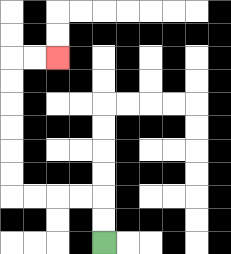{'start': '[4, 10]', 'end': '[2, 2]', 'path_directions': 'U,U,L,L,L,L,U,U,U,U,U,U,R,R', 'path_coordinates': '[[4, 10], [4, 9], [4, 8], [3, 8], [2, 8], [1, 8], [0, 8], [0, 7], [0, 6], [0, 5], [0, 4], [0, 3], [0, 2], [1, 2], [2, 2]]'}